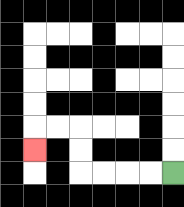{'start': '[7, 7]', 'end': '[1, 6]', 'path_directions': 'L,L,L,L,U,U,L,L,D', 'path_coordinates': '[[7, 7], [6, 7], [5, 7], [4, 7], [3, 7], [3, 6], [3, 5], [2, 5], [1, 5], [1, 6]]'}